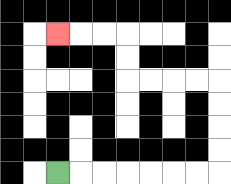{'start': '[2, 7]', 'end': '[2, 1]', 'path_directions': 'R,R,R,R,R,R,R,U,U,U,U,L,L,L,L,U,U,L,L,L', 'path_coordinates': '[[2, 7], [3, 7], [4, 7], [5, 7], [6, 7], [7, 7], [8, 7], [9, 7], [9, 6], [9, 5], [9, 4], [9, 3], [8, 3], [7, 3], [6, 3], [5, 3], [5, 2], [5, 1], [4, 1], [3, 1], [2, 1]]'}